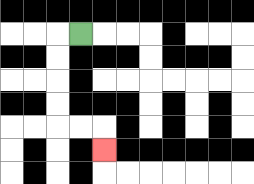{'start': '[3, 1]', 'end': '[4, 6]', 'path_directions': 'L,D,D,D,D,R,R,D', 'path_coordinates': '[[3, 1], [2, 1], [2, 2], [2, 3], [2, 4], [2, 5], [3, 5], [4, 5], [4, 6]]'}